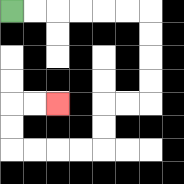{'start': '[0, 0]', 'end': '[2, 4]', 'path_directions': 'R,R,R,R,R,R,D,D,D,D,L,L,D,D,L,L,L,L,U,U,R,R', 'path_coordinates': '[[0, 0], [1, 0], [2, 0], [3, 0], [4, 0], [5, 0], [6, 0], [6, 1], [6, 2], [6, 3], [6, 4], [5, 4], [4, 4], [4, 5], [4, 6], [3, 6], [2, 6], [1, 6], [0, 6], [0, 5], [0, 4], [1, 4], [2, 4]]'}